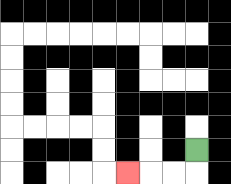{'start': '[8, 6]', 'end': '[5, 7]', 'path_directions': 'D,L,L,L', 'path_coordinates': '[[8, 6], [8, 7], [7, 7], [6, 7], [5, 7]]'}